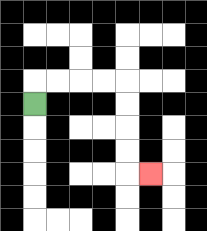{'start': '[1, 4]', 'end': '[6, 7]', 'path_directions': 'U,R,R,R,R,D,D,D,D,R', 'path_coordinates': '[[1, 4], [1, 3], [2, 3], [3, 3], [4, 3], [5, 3], [5, 4], [5, 5], [5, 6], [5, 7], [6, 7]]'}